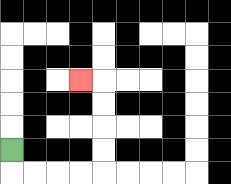{'start': '[0, 6]', 'end': '[3, 3]', 'path_directions': 'D,R,R,R,R,U,U,U,U,L', 'path_coordinates': '[[0, 6], [0, 7], [1, 7], [2, 7], [3, 7], [4, 7], [4, 6], [4, 5], [4, 4], [4, 3], [3, 3]]'}